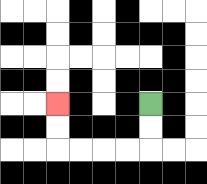{'start': '[6, 4]', 'end': '[2, 4]', 'path_directions': 'D,D,L,L,L,L,U,U', 'path_coordinates': '[[6, 4], [6, 5], [6, 6], [5, 6], [4, 6], [3, 6], [2, 6], [2, 5], [2, 4]]'}